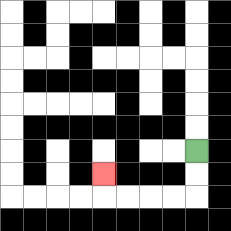{'start': '[8, 6]', 'end': '[4, 7]', 'path_directions': 'D,D,L,L,L,L,U', 'path_coordinates': '[[8, 6], [8, 7], [8, 8], [7, 8], [6, 8], [5, 8], [4, 8], [4, 7]]'}